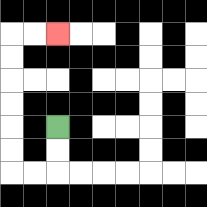{'start': '[2, 5]', 'end': '[2, 1]', 'path_directions': 'D,D,L,L,U,U,U,U,U,U,R,R', 'path_coordinates': '[[2, 5], [2, 6], [2, 7], [1, 7], [0, 7], [0, 6], [0, 5], [0, 4], [0, 3], [0, 2], [0, 1], [1, 1], [2, 1]]'}